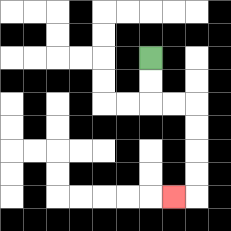{'start': '[6, 2]', 'end': '[7, 8]', 'path_directions': 'D,D,R,R,D,D,D,D,L', 'path_coordinates': '[[6, 2], [6, 3], [6, 4], [7, 4], [8, 4], [8, 5], [8, 6], [8, 7], [8, 8], [7, 8]]'}